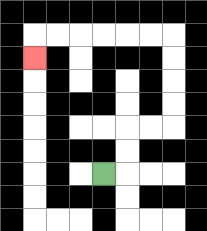{'start': '[4, 7]', 'end': '[1, 2]', 'path_directions': 'R,U,U,R,R,U,U,U,U,L,L,L,L,L,L,D', 'path_coordinates': '[[4, 7], [5, 7], [5, 6], [5, 5], [6, 5], [7, 5], [7, 4], [7, 3], [7, 2], [7, 1], [6, 1], [5, 1], [4, 1], [3, 1], [2, 1], [1, 1], [1, 2]]'}